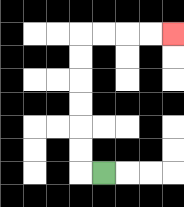{'start': '[4, 7]', 'end': '[7, 1]', 'path_directions': 'L,U,U,U,U,U,U,R,R,R,R', 'path_coordinates': '[[4, 7], [3, 7], [3, 6], [3, 5], [3, 4], [3, 3], [3, 2], [3, 1], [4, 1], [5, 1], [6, 1], [7, 1]]'}